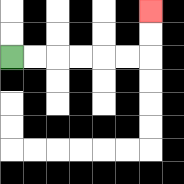{'start': '[0, 2]', 'end': '[6, 0]', 'path_directions': 'R,R,R,R,R,R,U,U', 'path_coordinates': '[[0, 2], [1, 2], [2, 2], [3, 2], [4, 2], [5, 2], [6, 2], [6, 1], [6, 0]]'}